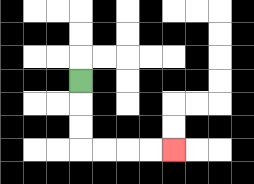{'start': '[3, 3]', 'end': '[7, 6]', 'path_directions': 'D,D,D,R,R,R,R', 'path_coordinates': '[[3, 3], [3, 4], [3, 5], [3, 6], [4, 6], [5, 6], [6, 6], [7, 6]]'}